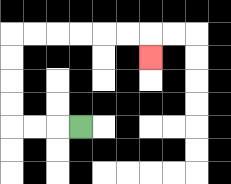{'start': '[3, 5]', 'end': '[6, 2]', 'path_directions': 'L,L,L,U,U,U,U,R,R,R,R,R,R,D', 'path_coordinates': '[[3, 5], [2, 5], [1, 5], [0, 5], [0, 4], [0, 3], [0, 2], [0, 1], [1, 1], [2, 1], [3, 1], [4, 1], [5, 1], [6, 1], [6, 2]]'}